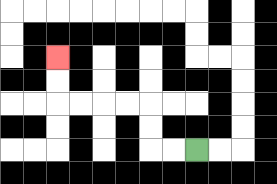{'start': '[8, 6]', 'end': '[2, 2]', 'path_directions': 'L,L,U,U,L,L,L,L,U,U', 'path_coordinates': '[[8, 6], [7, 6], [6, 6], [6, 5], [6, 4], [5, 4], [4, 4], [3, 4], [2, 4], [2, 3], [2, 2]]'}